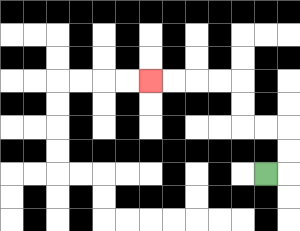{'start': '[11, 7]', 'end': '[6, 3]', 'path_directions': 'R,U,U,L,L,U,U,L,L,L,L', 'path_coordinates': '[[11, 7], [12, 7], [12, 6], [12, 5], [11, 5], [10, 5], [10, 4], [10, 3], [9, 3], [8, 3], [7, 3], [6, 3]]'}